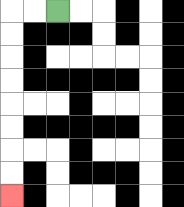{'start': '[2, 0]', 'end': '[0, 8]', 'path_directions': 'L,L,D,D,D,D,D,D,D,D', 'path_coordinates': '[[2, 0], [1, 0], [0, 0], [0, 1], [0, 2], [0, 3], [0, 4], [0, 5], [0, 6], [0, 7], [0, 8]]'}